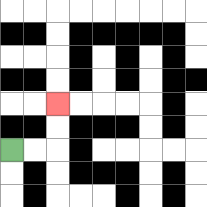{'start': '[0, 6]', 'end': '[2, 4]', 'path_directions': 'R,R,U,U', 'path_coordinates': '[[0, 6], [1, 6], [2, 6], [2, 5], [2, 4]]'}